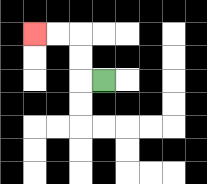{'start': '[4, 3]', 'end': '[1, 1]', 'path_directions': 'L,U,U,L,L', 'path_coordinates': '[[4, 3], [3, 3], [3, 2], [3, 1], [2, 1], [1, 1]]'}